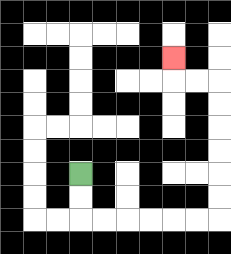{'start': '[3, 7]', 'end': '[7, 2]', 'path_directions': 'D,D,R,R,R,R,R,R,U,U,U,U,U,U,L,L,U', 'path_coordinates': '[[3, 7], [3, 8], [3, 9], [4, 9], [5, 9], [6, 9], [7, 9], [8, 9], [9, 9], [9, 8], [9, 7], [9, 6], [9, 5], [9, 4], [9, 3], [8, 3], [7, 3], [7, 2]]'}